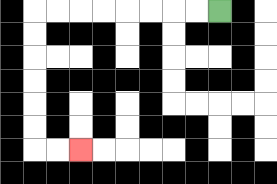{'start': '[9, 0]', 'end': '[3, 6]', 'path_directions': 'L,L,L,L,L,L,L,L,D,D,D,D,D,D,R,R', 'path_coordinates': '[[9, 0], [8, 0], [7, 0], [6, 0], [5, 0], [4, 0], [3, 0], [2, 0], [1, 0], [1, 1], [1, 2], [1, 3], [1, 4], [1, 5], [1, 6], [2, 6], [3, 6]]'}